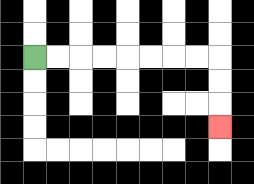{'start': '[1, 2]', 'end': '[9, 5]', 'path_directions': 'R,R,R,R,R,R,R,R,D,D,D', 'path_coordinates': '[[1, 2], [2, 2], [3, 2], [4, 2], [5, 2], [6, 2], [7, 2], [8, 2], [9, 2], [9, 3], [9, 4], [9, 5]]'}